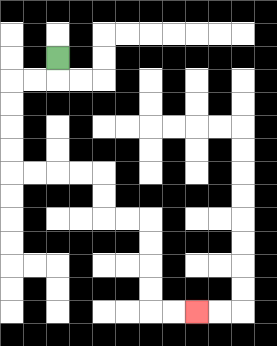{'start': '[2, 2]', 'end': '[8, 13]', 'path_directions': 'D,L,L,D,D,D,D,R,R,R,R,D,D,R,R,D,D,D,D,R,R', 'path_coordinates': '[[2, 2], [2, 3], [1, 3], [0, 3], [0, 4], [0, 5], [0, 6], [0, 7], [1, 7], [2, 7], [3, 7], [4, 7], [4, 8], [4, 9], [5, 9], [6, 9], [6, 10], [6, 11], [6, 12], [6, 13], [7, 13], [8, 13]]'}